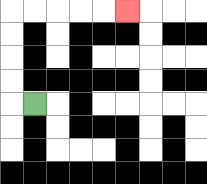{'start': '[1, 4]', 'end': '[5, 0]', 'path_directions': 'L,U,U,U,U,R,R,R,R,R', 'path_coordinates': '[[1, 4], [0, 4], [0, 3], [0, 2], [0, 1], [0, 0], [1, 0], [2, 0], [3, 0], [4, 0], [5, 0]]'}